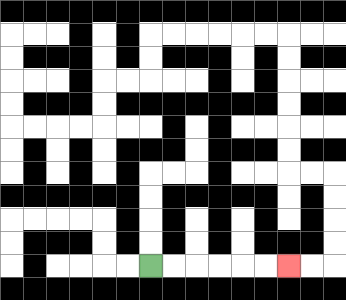{'start': '[6, 11]', 'end': '[12, 11]', 'path_directions': 'R,R,R,R,R,R', 'path_coordinates': '[[6, 11], [7, 11], [8, 11], [9, 11], [10, 11], [11, 11], [12, 11]]'}